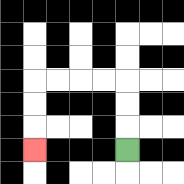{'start': '[5, 6]', 'end': '[1, 6]', 'path_directions': 'U,U,U,L,L,L,L,D,D,D', 'path_coordinates': '[[5, 6], [5, 5], [5, 4], [5, 3], [4, 3], [3, 3], [2, 3], [1, 3], [1, 4], [1, 5], [1, 6]]'}